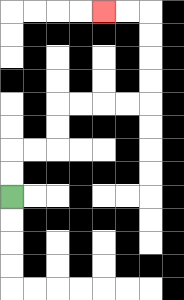{'start': '[0, 8]', 'end': '[4, 0]', 'path_directions': 'U,U,R,R,U,U,R,R,R,R,U,U,U,U,L,L', 'path_coordinates': '[[0, 8], [0, 7], [0, 6], [1, 6], [2, 6], [2, 5], [2, 4], [3, 4], [4, 4], [5, 4], [6, 4], [6, 3], [6, 2], [6, 1], [6, 0], [5, 0], [4, 0]]'}